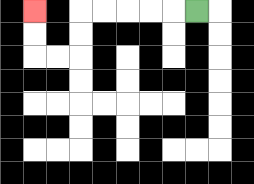{'start': '[8, 0]', 'end': '[1, 0]', 'path_directions': 'L,L,L,L,L,D,D,L,L,U,U', 'path_coordinates': '[[8, 0], [7, 0], [6, 0], [5, 0], [4, 0], [3, 0], [3, 1], [3, 2], [2, 2], [1, 2], [1, 1], [1, 0]]'}